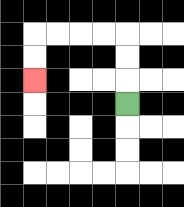{'start': '[5, 4]', 'end': '[1, 3]', 'path_directions': 'U,U,U,L,L,L,L,D,D', 'path_coordinates': '[[5, 4], [5, 3], [5, 2], [5, 1], [4, 1], [3, 1], [2, 1], [1, 1], [1, 2], [1, 3]]'}